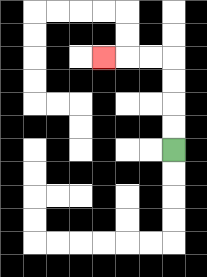{'start': '[7, 6]', 'end': '[4, 2]', 'path_directions': 'U,U,U,U,L,L,L', 'path_coordinates': '[[7, 6], [7, 5], [7, 4], [7, 3], [7, 2], [6, 2], [5, 2], [4, 2]]'}